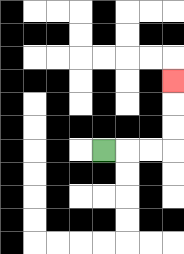{'start': '[4, 6]', 'end': '[7, 3]', 'path_directions': 'R,R,R,U,U,U', 'path_coordinates': '[[4, 6], [5, 6], [6, 6], [7, 6], [7, 5], [7, 4], [7, 3]]'}